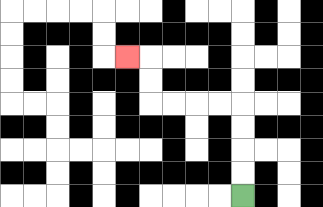{'start': '[10, 8]', 'end': '[5, 2]', 'path_directions': 'U,U,U,U,L,L,L,L,U,U,L', 'path_coordinates': '[[10, 8], [10, 7], [10, 6], [10, 5], [10, 4], [9, 4], [8, 4], [7, 4], [6, 4], [6, 3], [6, 2], [5, 2]]'}